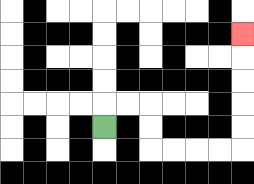{'start': '[4, 5]', 'end': '[10, 1]', 'path_directions': 'U,R,R,D,D,R,R,R,R,U,U,U,U,U', 'path_coordinates': '[[4, 5], [4, 4], [5, 4], [6, 4], [6, 5], [6, 6], [7, 6], [8, 6], [9, 6], [10, 6], [10, 5], [10, 4], [10, 3], [10, 2], [10, 1]]'}